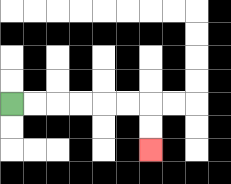{'start': '[0, 4]', 'end': '[6, 6]', 'path_directions': 'R,R,R,R,R,R,D,D', 'path_coordinates': '[[0, 4], [1, 4], [2, 4], [3, 4], [4, 4], [5, 4], [6, 4], [6, 5], [6, 6]]'}